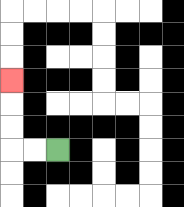{'start': '[2, 6]', 'end': '[0, 3]', 'path_directions': 'L,L,U,U,U', 'path_coordinates': '[[2, 6], [1, 6], [0, 6], [0, 5], [0, 4], [0, 3]]'}